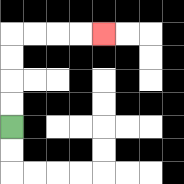{'start': '[0, 5]', 'end': '[4, 1]', 'path_directions': 'U,U,U,U,R,R,R,R', 'path_coordinates': '[[0, 5], [0, 4], [0, 3], [0, 2], [0, 1], [1, 1], [2, 1], [3, 1], [4, 1]]'}